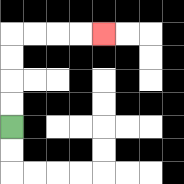{'start': '[0, 5]', 'end': '[4, 1]', 'path_directions': 'U,U,U,U,R,R,R,R', 'path_coordinates': '[[0, 5], [0, 4], [0, 3], [0, 2], [0, 1], [1, 1], [2, 1], [3, 1], [4, 1]]'}